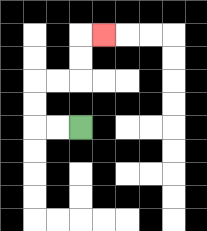{'start': '[3, 5]', 'end': '[4, 1]', 'path_directions': 'L,L,U,U,R,R,U,U,R', 'path_coordinates': '[[3, 5], [2, 5], [1, 5], [1, 4], [1, 3], [2, 3], [3, 3], [3, 2], [3, 1], [4, 1]]'}